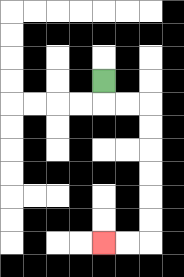{'start': '[4, 3]', 'end': '[4, 10]', 'path_directions': 'D,R,R,D,D,D,D,D,D,L,L', 'path_coordinates': '[[4, 3], [4, 4], [5, 4], [6, 4], [6, 5], [6, 6], [6, 7], [6, 8], [6, 9], [6, 10], [5, 10], [4, 10]]'}